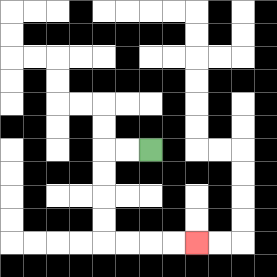{'start': '[6, 6]', 'end': '[8, 10]', 'path_directions': 'L,L,D,D,D,D,R,R,R,R', 'path_coordinates': '[[6, 6], [5, 6], [4, 6], [4, 7], [4, 8], [4, 9], [4, 10], [5, 10], [6, 10], [7, 10], [8, 10]]'}